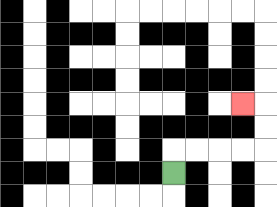{'start': '[7, 7]', 'end': '[10, 4]', 'path_directions': 'U,R,R,R,R,U,U,L', 'path_coordinates': '[[7, 7], [7, 6], [8, 6], [9, 6], [10, 6], [11, 6], [11, 5], [11, 4], [10, 4]]'}